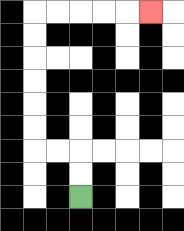{'start': '[3, 8]', 'end': '[6, 0]', 'path_directions': 'U,U,L,L,U,U,U,U,U,U,R,R,R,R,R', 'path_coordinates': '[[3, 8], [3, 7], [3, 6], [2, 6], [1, 6], [1, 5], [1, 4], [1, 3], [1, 2], [1, 1], [1, 0], [2, 0], [3, 0], [4, 0], [5, 0], [6, 0]]'}